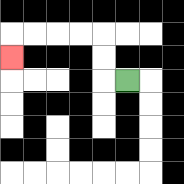{'start': '[5, 3]', 'end': '[0, 2]', 'path_directions': 'L,U,U,L,L,L,L,D', 'path_coordinates': '[[5, 3], [4, 3], [4, 2], [4, 1], [3, 1], [2, 1], [1, 1], [0, 1], [0, 2]]'}